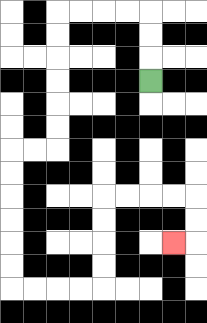{'start': '[6, 3]', 'end': '[7, 10]', 'path_directions': 'U,U,U,L,L,L,L,D,D,D,D,D,D,L,L,D,D,D,D,D,D,R,R,R,R,U,U,U,U,R,R,R,R,D,D,L', 'path_coordinates': '[[6, 3], [6, 2], [6, 1], [6, 0], [5, 0], [4, 0], [3, 0], [2, 0], [2, 1], [2, 2], [2, 3], [2, 4], [2, 5], [2, 6], [1, 6], [0, 6], [0, 7], [0, 8], [0, 9], [0, 10], [0, 11], [0, 12], [1, 12], [2, 12], [3, 12], [4, 12], [4, 11], [4, 10], [4, 9], [4, 8], [5, 8], [6, 8], [7, 8], [8, 8], [8, 9], [8, 10], [7, 10]]'}